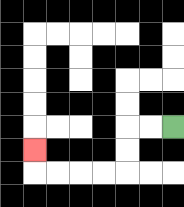{'start': '[7, 5]', 'end': '[1, 6]', 'path_directions': 'L,L,D,D,L,L,L,L,U', 'path_coordinates': '[[7, 5], [6, 5], [5, 5], [5, 6], [5, 7], [4, 7], [3, 7], [2, 7], [1, 7], [1, 6]]'}